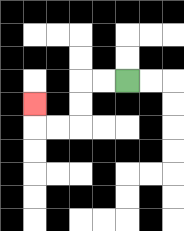{'start': '[5, 3]', 'end': '[1, 4]', 'path_directions': 'L,L,D,D,L,L,U', 'path_coordinates': '[[5, 3], [4, 3], [3, 3], [3, 4], [3, 5], [2, 5], [1, 5], [1, 4]]'}